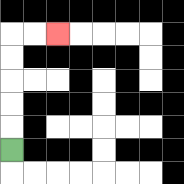{'start': '[0, 6]', 'end': '[2, 1]', 'path_directions': 'U,U,U,U,U,R,R', 'path_coordinates': '[[0, 6], [0, 5], [0, 4], [0, 3], [0, 2], [0, 1], [1, 1], [2, 1]]'}